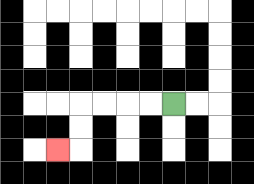{'start': '[7, 4]', 'end': '[2, 6]', 'path_directions': 'L,L,L,L,D,D,L', 'path_coordinates': '[[7, 4], [6, 4], [5, 4], [4, 4], [3, 4], [3, 5], [3, 6], [2, 6]]'}